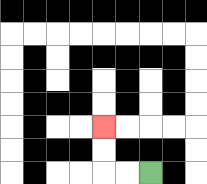{'start': '[6, 7]', 'end': '[4, 5]', 'path_directions': 'L,L,U,U', 'path_coordinates': '[[6, 7], [5, 7], [4, 7], [4, 6], [4, 5]]'}